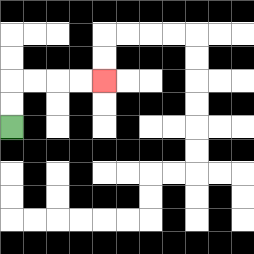{'start': '[0, 5]', 'end': '[4, 3]', 'path_directions': 'U,U,R,R,R,R', 'path_coordinates': '[[0, 5], [0, 4], [0, 3], [1, 3], [2, 3], [3, 3], [4, 3]]'}